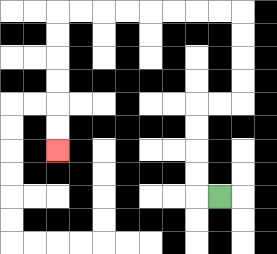{'start': '[9, 8]', 'end': '[2, 6]', 'path_directions': 'L,U,U,U,U,R,R,U,U,U,U,L,L,L,L,L,L,L,L,D,D,D,D,D,D', 'path_coordinates': '[[9, 8], [8, 8], [8, 7], [8, 6], [8, 5], [8, 4], [9, 4], [10, 4], [10, 3], [10, 2], [10, 1], [10, 0], [9, 0], [8, 0], [7, 0], [6, 0], [5, 0], [4, 0], [3, 0], [2, 0], [2, 1], [2, 2], [2, 3], [2, 4], [2, 5], [2, 6]]'}